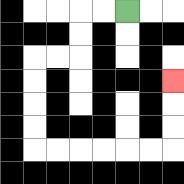{'start': '[5, 0]', 'end': '[7, 3]', 'path_directions': 'L,L,D,D,L,L,D,D,D,D,R,R,R,R,R,R,U,U,U', 'path_coordinates': '[[5, 0], [4, 0], [3, 0], [3, 1], [3, 2], [2, 2], [1, 2], [1, 3], [1, 4], [1, 5], [1, 6], [2, 6], [3, 6], [4, 6], [5, 6], [6, 6], [7, 6], [7, 5], [7, 4], [7, 3]]'}